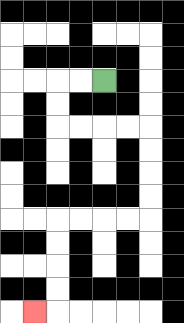{'start': '[4, 3]', 'end': '[1, 13]', 'path_directions': 'L,L,D,D,R,R,R,R,D,D,D,D,L,L,L,L,D,D,D,D,L', 'path_coordinates': '[[4, 3], [3, 3], [2, 3], [2, 4], [2, 5], [3, 5], [4, 5], [5, 5], [6, 5], [6, 6], [6, 7], [6, 8], [6, 9], [5, 9], [4, 9], [3, 9], [2, 9], [2, 10], [2, 11], [2, 12], [2, 13], [1, 13]]'}